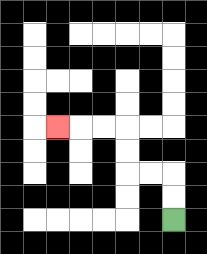{'start': '[7, 9]', 'end': '[2, 5]', 'path_directions': 'U,U,L,L,U,U,L,L,L', 'path_coordinates': '[[7, 9], [7, 8], [7, 7], [6, 7], [5, 7], [5, 6], [5, 5], [4, 5], [3, 5], [2, 5]]'}